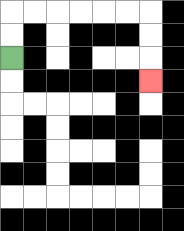{'start': '[0, 2]', 'end': '[6, 3]', 'path_directions': 'U,U,R,R,R,R,R,R,D,D,D', 'path_coordinates': '[[0, 2], [0, 1], [0, 0], [1, 0], [2, 0], [3, 0], [4, 0], [5, 0], [6, 0], [6, 1], [6, 2], [6, 3]]'}